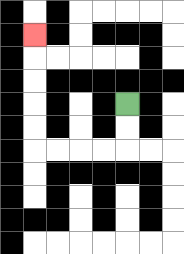{'start': '[5, 4]', 'end': '[1, 1]', 'path_directions': 'D,D,L,L,L,L,U,U,U,U,U', 'path_coordinates': '[[5, 4], [5, 5], [5, 6], [4, 6], [3, 6], [2, 6], [1, 6], [1, 5], [1, 4], [1, 3], [1, 2], [1, 1]]'}